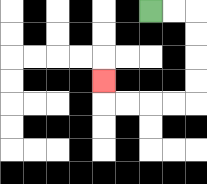{'start': '[6, 0]', 'end': '[4, 3]', 'path_directions': 'R,R,D,D,D,D,L,L,L,L,U', 'path_coordinates': '[[6, 0], [7, 0], [8, 0], [8, 1], [8, 2], [8, 3], [8, 4], [7, 4], [6, 4], [5, 4], [4, 4], [4, 3]]'}